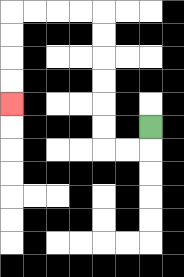{'start': '[6, 5]', 'end': '[0, 4]', 'path_directions': 'D,L,L,U,U,U,U,U,U,L,L,L,L,D,D,D,D', 'path_coordinates': '[[6, 5], [6, 6], [5, 6], [4, 6], [4, 5], [4, 4], [4, 3], [4, 2], [4, 1], [4, 0], [3, 0], [2, 0], [1, 0], [0, 0], [0, 1], [0, 2], [0, 3], [0, 4]]'}